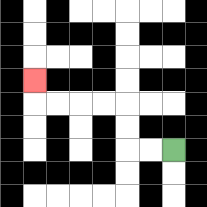{'start': '[7, 6]', 'end': '[1, 3]', 'path_directions': 'L,L,U,U,L,L,L,L,U', 'path_coordinates': '[[7, 6], [6, 6], [5, 6], [5, 5], [5, 4], [4, 4], [3, 4], [2, 4], [1, 4], [1, 3]]'}